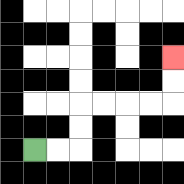{'start': '[1, 6]', 'end': '[7, 2]', 'path_directions': 'R,R,U,U,R,R,R,R,U,U', 'path_coordinates': '[[1, 6], [2, 6], [3, 6], [3, 5], [3, 4], [4, 4], [5, 4], [6, 4], [7, 4], [7, 3], [7, 2]]'}